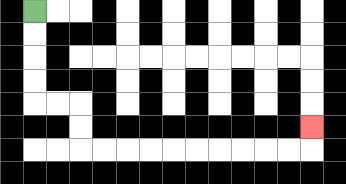{'start': '[1, 0]', 'end': '[13, 5]', 'path_directions': 'D,D,D,D,R,R,D,D,R,R,R,R,R,R,R,R,R,R,U', 'path_coordinates': '[[1, 0], [1, 1], [1, 2], [1, 3], [1, 4], [2, 4], [3, 4], [3, 5], [3, 6], [4, 6], [5, 6], [6, 6], [7, 6], [8, 6], [9, 6], [10, 6], [11, 6], [12, 6], [13, 6], [13, 5]]'}